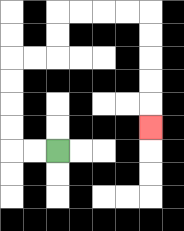{'start': '[2, 6]', 'end': '[6, 5]', 'path_directions': 'L,L,U,U,U,U,R,R,U,U,R,R,R,R,D,D,D,D,D', 'path_coordinates': '[[2, 6], [1, 6], [0, 6], [0, 5], [0, 4], [0, 3], [0, 2], [1, 2], [2, 2], [2, 1], [2, 0], [3, 0], [4, 0], [5, 0], [6, 0], [6, 1], [6, 2], [6, 3], [6, 4], [6, 5]]'}